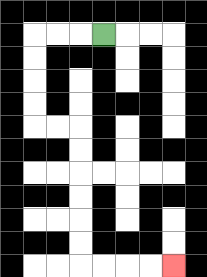{'start': '[4, 1]', 'end': '[7, 11]', 'path_directions': 'L,L,L,D,D,D,D,R,R,D,D,D,D,D,D,R,R,R,R', 'path_coordinates': '[[4, 1], [3, 1], [2, 1], [1, 1], [1, 2], [1, 3], [1, 4], [1, 5], [2, 5], [3, 5], [3, 6], [3, 7], [3, 8], [3, 9], [3, 10], [3, 11], [4, 11], [5, 11], [6, 11], [7, 11]]'}